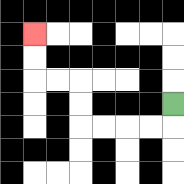{'start': '[7, 4]', 'end': '[1, 1]', 'path_directions': 'D,L,L,L,L,U,U,L,L,U,U', 'path_coordinates': '[[7, 4], [7, 5], [6, 5], [5, 5], [4, 5], [3, 5], [3, 4], [3, 3], [2, 3], [1, 3], [1, 2], [1, 1]]'}